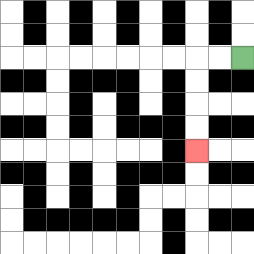{'start': '[10, 2]', 'end': '[8, 6]', 'path_directions': 'L,L,D,D,D,D', 'path_coordinates': '[[10, 2], [9, 2], [8, 2], [8, 3], [8, 4], [8, 5], [8, 6]]'}